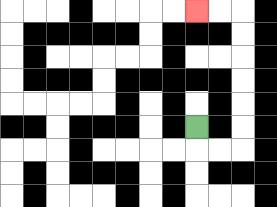{'start': '[8, 5]', 'end': '[8, 0]', 'path_directions': 'D,R,R,U,U,U,U,U,U,L,L', 'path_coordinates': '[[8, 5], [8, 6], [9, 6], [10, 6], [10, 5], [10, 4], [10, 3], [10, 2], [10, 1], [10, 0], [9, 0], [8, 0]]'}